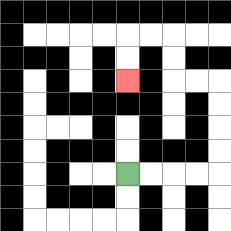{'start': '[5, 7]', 'end': '[5, 3]', 'path_directions': 'R,R,R,R,U,U,U,U,L,L,U,U,L,L,D,D', 'path_coordinates': '[[5, 7], [6, 7], [7, 7], [8, 7], [9, 7], [9, 6], [9, 5], [9, 4], [9, 3], [8, 3], [7, 3], [7, 2], [7, 1], [6, 1], [5, 1], [5, 2], [5, 3]]'}